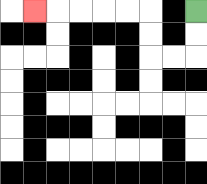{'start': '[8, 0]', 'end': '[1, 0]', 'path_directions': 'D,D,L,L,U,U,L,L,L,L,L', 'path_coordinates': '[[8, 0], [8, 1], [8, 2], [7, 2], [6, 2], [6, 1], [6, 0], [5, 0], [4, 0], [3, 0], [2, 0], [1, 0]]'}